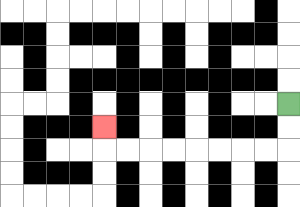{'start': '[12, 4]', 'end': '[4, 5]', 'path_directions': 'D,D,L,L,L,L,L,L,L,L,U', 'path_coordinates': '[[12, 4], [12, 5], [12, 6], [11, 6], [10, 6], [9, 6], [8, 6], [7, 6], [6, 6], [5, 6], [4, 6], [4, 5]]'}